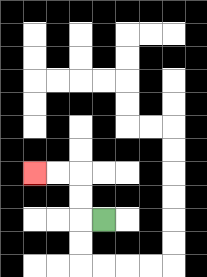{'start': '[4, 9]', 'end': '[1, 7]', 'path_directions': 'L,U,U,L,L', 'path_coordinates': '[[4, 9], [3, 9], [3, 8], [3, 7], [2, 7], [1, 7]]'}